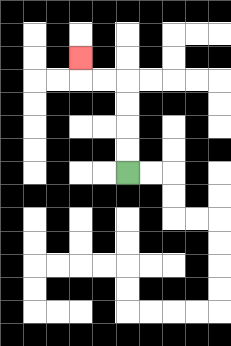{'start': '[5, 7]', 'end': '[3, 2]', 'path_directions': 'U,U,U,U,L,L,U', 'path_coordinates': '[[5, 7], [5, 6], [5, 5], [5, 4], [5, 3], [4, 3], [3, 3], [3, 2]]'}